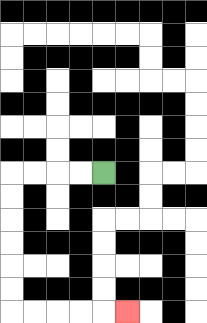{'start': '[4, 7]', 'end': '[5, 13]', 'path_directions': 'L,L,L,L,D,D,D,D,D,D,R,R,R,R,R', 'path_coordinates': '[[4, 7], [3, 7], [2, 7], [1, 7], [0, 7], [0, 8], [0, 9], [0, 10], [0, 11], [0, 12], [0, 13], [1, 13], [2, 13], [3, 13], [4, 13], [5, 13]]'}